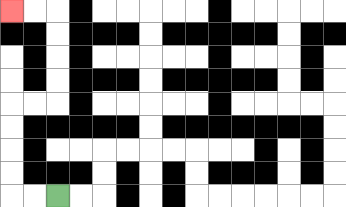{'start': '[2, 8]', 'end': '[0, 0]', 'path_directions': 'L,L,U,U,U,U,R,R,U,U,U,U,L,L', 'path_coordinates': '[[2, 8], [1, 8], [0, 8], [0, 7], [0, 6], [0, 5], [0, 4], [1, 4], [2, 4], [2, 3], [2, 2], [2, 1], [2, 0], [1, 0], [0, 0]]'}